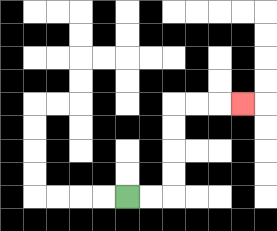{'start': '[5, 8]', 'end': '[10, 4]', 'path_directions': 'R,R,U,U,U,U,R,R,R', 'path_coordinates': '[[5, 8], [6, 8], [7, 8], [7, 7], [7, 6], [7, 5], [7, 4], [8, 4], [9, 4], [10, 4]]'}